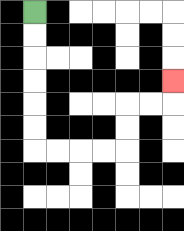{'start': '[1, 0]', 'end': '[7, 3]', 'path_directions': 'D,D,D,D,D,D,R,R,R,R,U,U,R,R,U', 'path_coordinates': '[[1, 0], [1, 1], [1, 2], [1, 3], [1, 4], [1, 5], [1, 6], [2, 6], [3, 6], [4, 6], [5, 6], [5, 5], [5, 4], [6, 4], [7, 4], [7, 3]]'}